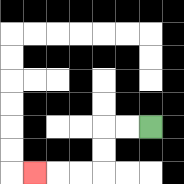{'start': '[6, 5]', 'end': '[1, 7]', 'path_directions': 'L,L,D,D,L,L,L', 'path_coordinates': '[[6, 5], [5, 5], [4, 5], [4, 6], [4, 7], [3, 7], [2, 7], [1, 7]]'}